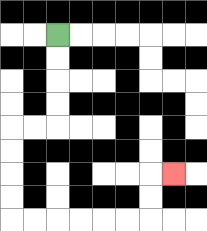{'start': '[2, 1]', 'end': '[7, 7]', 'path_directions': 'D,D,D,D,L,L,D,D,D,D,R,R,R,R,R,R,U,U,R', 'path_coordinates': '[[2, 1], [2, 2], [2, 3], [2, 4], [2, 5], [1, 5], [0, 5], [0, 6], [0, 7], [0, 8], [0, 9], [1, 9], [2, 9], [3, 9], [4, 9], [5, 9], [6, 9], [6, 8], [6, 7], [7, 7]]'}